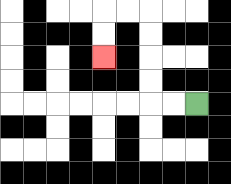{'start': '[8, 4]', 'end': '[4, 2]', 'path_directions': 'L,L,U,U,U,U,L,L,D,D', 'path_coordinates': '[[8, 4], [7, 4], [6, 4], [6, 3], [6, 2], [6, 1], [6, 0], [5, 0], [4, 0], [4, 1], [4, 2]]'}